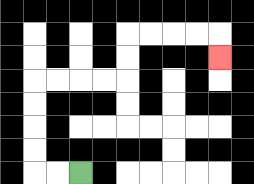{'start': '[3, 7]', 'end': '[9, 2]', 'path_directions': 'L,L,U,U,U,U,R,R,R,R,U,U,R,R,R,R,D', 'path_coordinates': '[[3, 7], [2, 7], [1, 7], [1, 6], [1, 5], [1, 4], [1, 3], [2, 3], [3, 3], [4, 3], [5, 3], [5, 2], [5, 1], [6, 1], [7, 1], [8, 1], [9, 1], [9, 2]]'}